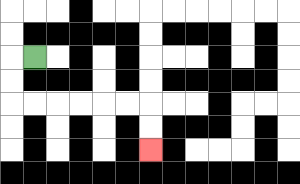{'start': '[1, 2]', 'end': '[6, 6]', 'path_directions': 'L,D,D,R,R,R,R,R,R,D,D', 'path_coordinates': '[[1, 2], [0, 2], [0, 3], [0, 4], [1, 4], [2, 4], [3, 4], [4, 4], [5, 4], [6, 4], [6, 5], [6, 6]]'}